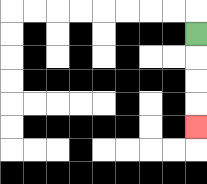{'start': '[8, 1]', 'end': '[8, 5]', 'path_directions': 'D,D,D,D', 'path_coordinates': '[[8, 1], [8, 2], [8, 3], [8, 4], [8, 5]]'}